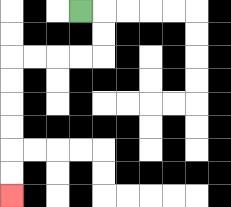{'start': '[3, 0]', 'end': '[0, 8]', 'path_directions': 'R,D,D,L,L,L,L,D,D,D,D,D,D', 'path_coordinates': '[[3, 0], [4, 0], [4, 1], [4, 2], [3, 2], [2, 2], [1, 2], [0, 2], [0, 3], [0, 4], [0, 5], [0, 6], [0, 7], [0, 8]]'}